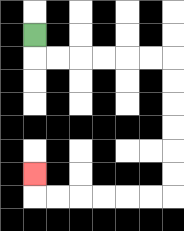{'start': '[1, 1]', 'end': '[1, 7]', 'path_directions': 'D,R,R,R,R,R,R,D,D,D,D,D,D,L,L,L,L,L,L,U', 'path_coordinates': '[[1, 1], [1, 2], [2, 2], [3, 2], [4, 2], [5, 2], [6, 2], [7, 2], [7, 3], [7, 4], [7, 5], [7, 6], [7, 7], [7, 8], [6, 8], [5, 8], [4, 8], [3, 8], [2, 8], [1, 8], [1, 7]]'}